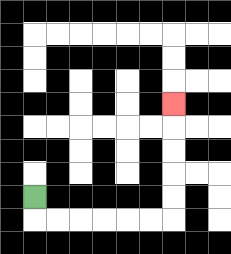{'start': '[1, 8]', 'end': '[7, 4]', 'path_directions': 'D,R,R,R,R,R,R,U,U,U,U,U', 'path_coordinates': '[[1, 8], [1, 9], [2, 9], [3, 9], [4, 9], [5, 9], [6, 9], [7, 9], [7, 8], [7, 7], [7, 6], [7, 5], [7, 4]]'}